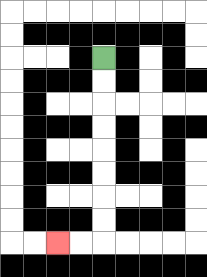{'start': '[4, 2]', 'end': '[2, 10]', 'path_directions': 'D,D,D,D,D,D,D,D,L,L', 'path_coordinates': '[[4, 2], [4, 3], [4, 4], [4, 5], [4, 6], [4, 7], [4, 8], [4, 9], [4, 10], [3, 10], [2, 10]]'}